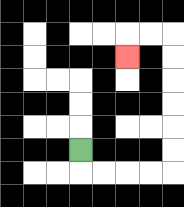{'start': '[3, 6]', 'end': '[5, 2]', 'path_directions': 'D,R,R,R,R,U,U,U,U,U,U,L,L,D', 'path_coordinates': '[[3, 6], [3, 7], [4, 7], [5, 7], [6, 7], [7, 7], [7, 6], [7, 5], [7, 4], [7, 3], [7, 2], [7, 1], [6, 1], [5, 1], [5, 2]]'}